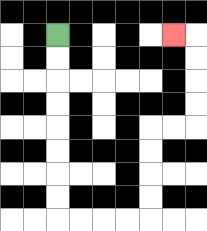{'start': '[2, 1]', 'end': '[7, 1]', 'path_directions': 'D,D,D,D,D,D,D,D,R,R,R,R,U,U,U,U,R,R,U,U,U,U,L', 'path_coordinates': '[[2, 1], [2, 2], [2, 3], [2, 4], [2, 5], [2, 6], [2, 7], [2, 8], [2, 9], [3, 9], [4, 9], [5, 9], [6, 9], [6, 8], [6, 7], [6, 6], [6, 5], [7, 5], [8, 5], [8, 4], [8, 3], [8, 2], [8, 1], [7, 1]]'}